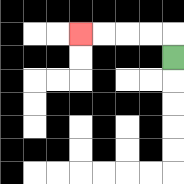{'start': '[7, 2]', 'end': '[3, 1]', 'path_directions': 'U,L,L,L,L', 'path_coordinates': '[[7, 2], [7, 1], [6, 1], [5, 1], [4, 1], [3, 1]]'}